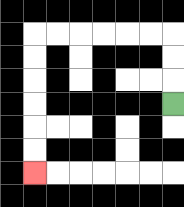{'start': '[7, 4]', 'end': '[1, 7]', 'path_directions': 'U,U,U,L,L,L,L,L,L,D,D,D,D,D,D', 'path_coordinates': '[[7, 4], [7, 3], [7, 2], [7, 1], [6, 1], [5, 1], [4, 1], [3, 1], [2, 1], [1, 1], [1, 2], [1, 3], [1, 4], [1, 5], [1, 6], [1, 7]]'}